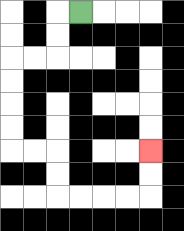{'start': '[3, 0]', 'end': '[6, 6]', 'path_directions': 'L,D,D,L,L,D,D,D,D,R,R,D,D,R,R,R,R,U,U', 'path_coordinates': '[[3, 0], [2, 0], [2, 1], [2, 2], [1, 2], [0, 2], [0, 3], [0, 4], [0, 5], [0, 6], [1, 6], [2, 6], [2, 7], [2, 8], [3, 8], [4, 8], [5, 8], [6, 8], [6, 7], [6, 6]]'}